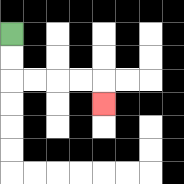{'start': '[0, 1]', 'end': '[4, 4]', 'path_directions': 'D,D,R,R,R,R,D', 'path_coordinates': '[[0, 1], [0, 2], [0, 3], [1, 3], [2, 3], [3, 3], [4, 3], [4, 4]]'}